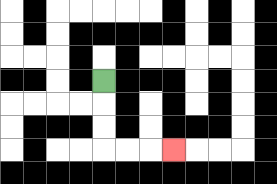{'start': '[4, 3]', 'end': '[7, 6]', 'path_directions': 'D,D,D,R,R,R', 'path_coordinates': '[[4, 3], [4, 4], [4, 5], [4, 6], [5, 6], [6, 6], [7, 6]]'}